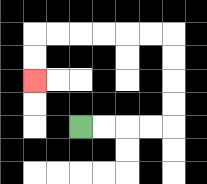{'start': '[3, 5]', 'end': '[1, 3]', 'path_directions': 'R,R,R,R,U,U,U,U,L,L,L,L,L,L,D,D', 'path_coordinates': '[[3, 5], [4, 5], [5, 5], [6, 5], [7, 5], [7, 4], [7, 3], [7, 2], [7, 1], [6, 1], [5, 1], [4, 1], [3, 1], [2, 1], [1, 1], [1, 2], [1, 3]]'}